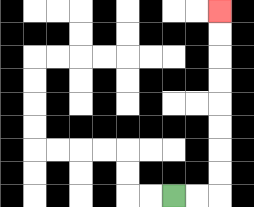{'start': '[7, 8]', 'end': '[9, 0]', 'path_directions': 'R,R,U,U,U,U,U,U,U,U', 'path_coordinates': '[[7, 8], [8, 8], [9, 8], [9, 7], [9, 6], [9, 5], [9, 4], [9, 3], [9, 2], [9, 1], [9, 0]]'}